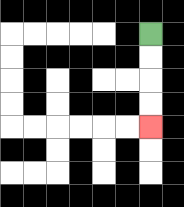{'start': '[6, 1]', 'end': '[6, 5]', 'path_directions': 'D,D,D,D', 'path_coordinates': '[[6, 1], [6, 2], [6, 3], [6, 4], [6, 5]]'}